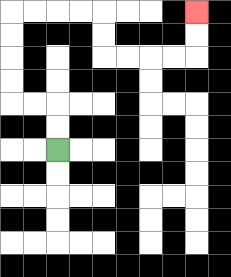{'start': '[2, 6]', 'end': '[8, 0]', 'path_directions': 'U,U,L,L,U,U,U,U,R,R,R,R,D,D,R,R,R,R,U,U', 'path_coordinates': '[[2, 6], [2, 5], [2, 4], [1, 4], [0, 4], [0, 3], [0, 2], [0, 1], [0, 0], [1, 0], [2, 0], [3, 0], [4, 0], [4, 1], [4, 2], [5, 2], [6, 2], [7, 2], [8, 2], [8, 1], [8, 0]]'}